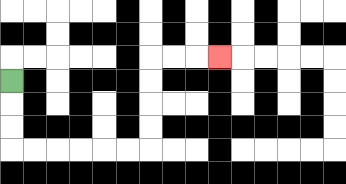{'start': '[0, 3]', 'end': '[9, 2]', 'path_directions': 'D,D,D,R,R,R,R,R,R,U,U,U,U,R,R,R', 'path_coordinates': '[[0, 3], [0, 4], [0, 5], [0, 6], [1, 6], [2, 6], [3, 6], [4, 6], [5, 6], [6, 6], [6, 5], [6, 4], [6, 3], [6, 2], [7, 2], [8, 2], [9, 2]]'}